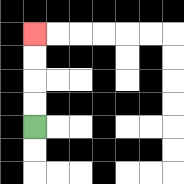{'start': '[1, 5]', 'end': '[1, 1]', 'path_directions': 'U,U,U,U', 'path_coordinates': '[[1, 5], [1, 4], [1, 3], [1, 2], [1, 1]]'}